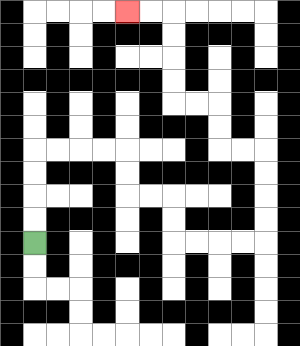{'start': '[1, 10]', 'end': '[5, 0]', 'path_directions': 'U,U,U,U,R,R,R,R,D,D,R,R,D,D,R,R,R,R,U,U,U,U,L,L,U,U,L,L,U,U,U,U,L,L', 'path_coordinates': '[[1, 10], [1, 9], [1, 8], [1, 7], [1, 6], [2, 6], [3, 6], [4, 6], [5, 6], [5, 7], [5, 8], [6, 8], [7, 8], [7, 9], [7, 10], [8, 10], [9, 10], [10, 10], [11, 10], [11, 9], [11, 8], [11, 7], [11, 6], [10, 6], [9, 6], [9, 5], [9, 4], [8, 4], [7, 4], [7, 3], [7, 2], [7, 1], [7, 0], [6, 0], [5, 0]]'}